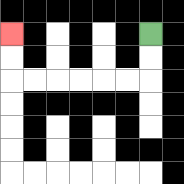{'start': '[6, 1]', 'end': '[0, 1]', 'path_directions': 'D,D,L,L,L,L,L,L,U,U', 'path_coordinates': '[[6, 1], [6, 2], [6, 3], [5, 3], [4, 3], [3, 3], [2, 3], [1, 3], [0, 3], [0, 2], [0, 1]]'}